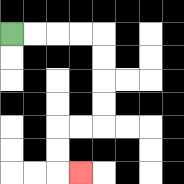{'start': '[0, 1]', 'end': '[3, 7]', 'path_directions': 'R,R,R,R,D,D,D,D,L,L,D,D,R', 'path_coordinates': '[[0, 1], [1, 1], [2, 1], [3, 1], [4, 1], [4, 2], [4, 3], [4, 4], [4, 5], [3, 5], [2, 5], [2, 6], [2, 7], [3, 7]]'}